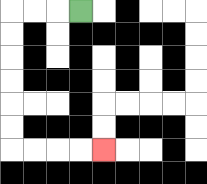{'start': '[3, 0]', 'end': '[4, 6]', 'path_directions': 'L,L,L,D,D,D,D,D,D,R,R,R,R', 'path_coordinates': '[[3, 0], [2, 0], [1, 0], [0, 0], [0, 1], [0, 2], [0, 3], [0, 4], [0, 5], [0, 6], [1, 6], [2, 6], [3, 6], [4, 6]]'}